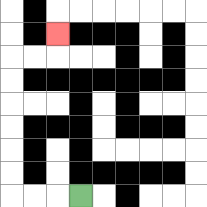{'start': '[3, 8]', 'end': '[2, 1]', 'path_directions': 'L,L,L,U,U,U,U,U,U,R,R,U', 'path_coordinates': '[[3, 8], [2, 8], [1, 8], [0, 8], [0, 7], [0, 6], [0, 5], [0, 4], [0, 3], [0, 2], [1, 2], [2, 2], [2, 1]]'}